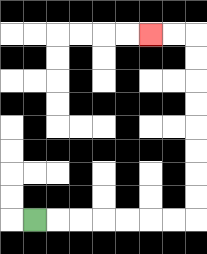{'start': '[1, 9]', 'end': '[6, 1]', 'path_directions': 'R,R,R,R,R,R,R,U,U,U,U,U,U,U,U,L,L', 'path_coordinates': '[[1, 9], [2, 9], [3, 9], [4, 9], [5, 9], [6, 9], [7, 9], [8, 9], [8, 8], [8, 7], [8, 6], [8, 5], [8, 4], [8, 3], [8, 2], [8, 1], [7, 1], [6, 1]]'}